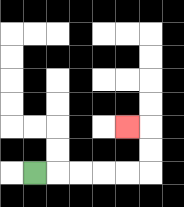{'start': '[1, 7]', 'end': '[5, 5]', 'path_directions': 'R,R,R,R,R,U,U,L', 'path_coordinates': '[[1, 7], [2, 7], [3, 7], [4, 7], [5, 7], [6, 7], [6, 6], [6, 5], [5, 5]]'}